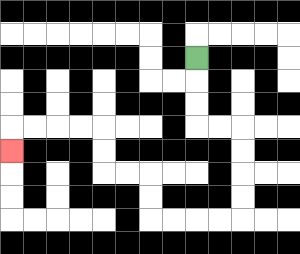{'start': '[8, 2]', 'end': '[0, 6]', 'path_directions': 'D,D,D,R,R,D,D,D,D,L,L,L,L,U,U,L,L,U,U,L,L,L,L,D', 'path_coordinates': '[[8, 2], [8, 3], [8, 4], [8, 5], [9, 5], [10, 5], [10, 6], [10, 7], [10, 8], [10, 9], [9, 9], [8, 9], [7, 9], [6, 9], [6, 8], [6, 7], [5, 7], [4, 7], [4, 6], [4, 5], [3, 5], [2, 5], [1, 5], [0, 5], [0, 6]]'}